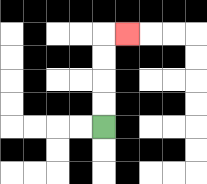{'start': '[4, 5]', 'end': '[5, 1]', 'path_directions': 'U,U,U,U,R', 'path_coordinates': '[[4, 5], [4, 4], [4, 3], [4, 2], [4, 1], [5, 1]]'}